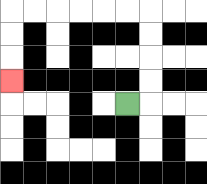{'start': '[5, 4]', 'end': '[0, 3]', 'path_directions': 'R,U,U,U,U,L,L,L,L,L,L,D,D,D', 'path_coordinates': '[[5, 4], [6, 4], [6, 3], [6, 2], [6, 1], [6, 0], [5, 0], [4, 0], [3, 0], [2, 0], [1, 0], [0, 0], [0, 1], [0, 2], [0, 3]]'}